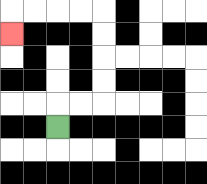{'start': '[2, 5]', 'end': '[0, 1]', 'path_directions': 'U,R,R,U,U,U,U,L,L,L,L,D', 'path_coordinates': '[[2, 5], [2, 4], [3, 4], [4, 4], [4, 3], [4, 2], [4, 1], [4, 0], [3, 0], [2, 0], [1, 0], [0, 0], [0, 1]]'}